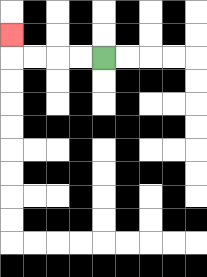{'start': '[4, 2]', 'end': '[0, 1]', 'path_directions': 'L,L,L,L,U', 'path_coordinates': '[[4, 2], [3, 2], [2, 2], [1, 2], [0, 2], [0, 1]]'}